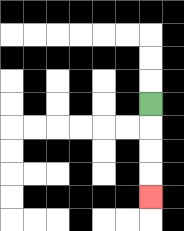{'start': '[6, 4]', 'end': '[6, 8]', 'path_directions': 'D,D,D,D', 'path_coordinates': '[[6, 4], [6, 5], [6, 6], [6, 7], [6, 8]]'}